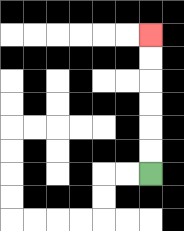{'start': '[6, 7]', 'end': '[6, 1]', 'path_directions': 'U,U,U,U,U,U', 'path_coordinates': '[[6, 7], [6, 6], [6, 5], [6, 4], [6, 3], [6, 2], [6, 1]]'}